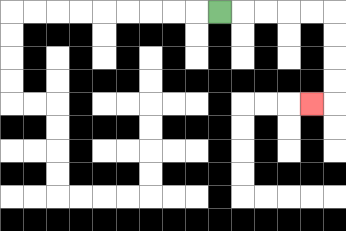{'start': '[9, 0]', 'end': '[13, 4]', 'path_directions': 'R,R,R,R,R,D,D,D,D,L', 'path_coordinates': '[[9, 0], [10, 0], [11, 0], [12, 0], [13, 0], [14, 0], [14, 1], [14, 2], [14, 3], [14, 4], [13, 4]]'}